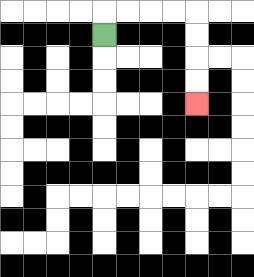{'start': '[4, 1]', 'end': '[8, 4]', 'path_directions': 'U,R,R,R,R,D,D,D,D', 'path_coordinates': '[[4, 1], [4, 0], [5, 0], [6, 0], [7, 0], [8, 0], [8, 1], [8, 2], [8, 3], [8, 4]]'}